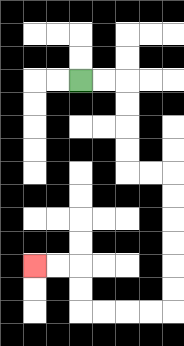{'start': '[3, 3]', 'end': '[1, 11]', 'path_directions': 'R,R,D,D,D,D,R,R,D,D,D,D,D,D,L,L,L,L,U,U,L,L', 'path_coordinates': '[[3, 3], [4, 3], [5, 3], [5, 4], [5, 5], [5, 6], [5, 7], [6, 7], [7, 7], [7, 8], [7, 9], [7, 10], [7, 11], [7, 12], [7, 13], [6, 13], [5, 13], [4, 13], [3, 13], [3, 12], [3, 11], [2, 11], [1, 11]]'}